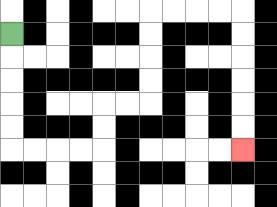{'start': '[0, 1]', 'end': '[10, 6]', 'path_directions': 'D,D,D,D,D,R,R,R,R,U,U,R,R,U,U,U,U,R,R,R,R,D,D,D,D,D,D', 'path_coordinates': '[[0, 1], [0, 2], [0, 3], [0, 4], [0, 5], [0, 6], [1, 6], [2, 6], [3, 6], [4, 6], [4, 5], [4, 4], [5, 4], [6, 4], [6, 3], [6, 2], [6, 1], [6, 0], [7, 0], [8, 0], [9, 0], [10, 0], [10, 1], [10, 2], [10, 3], [10, 4], [10, 5], [10, 6]]'}